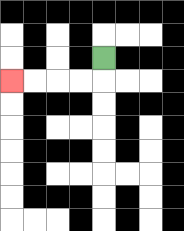{'start': '[4, 2]', 'end': '[0, 3]', 'path_directions': 'D,L,L,L,L', 'path_coordinates': '[[4, 2], [4, 3], [3, 3], [2, 3], [1, 3], [0, 3]]'}